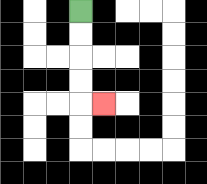{'start': '[3, 0]', 'end': '[4, 4]', 'path_directions': 'D,D,D,D,R', 'path_coordinates': '[[3, 0], [3, 1], [3, 2], [3, 3], [3, 4], [4, 4]]'}